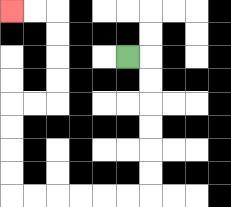{'start': '[5, 2]', 'end': '[0, 0]', 'path_directions': 'R,D,D,D,D,D,D,L,L,L,L,L,L,U,U,U,U,R,R,U,U,U,U,L,L', 'path_coordinates': '[[5, 2], [6, 2], [6, 3], [6, 4], [6, 5], [6, 6], [6, 7], [6, 8], [5, 8], [4, 8], [3, 8], [2, 8], [1, 8], [0, 8], [0, 7], [0, 6], [0, 5], [0, 4], [1, 4], [2, 4], [2, 3], [2, 2], [2, 1], [2, 0], [1, 0], [0, 0]]'}